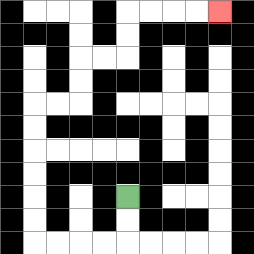{'start': '[5, 8]', 'end': '[9, 0]', 'path_directions': 'D,D,L,L,L,L,U,U,U,U,U,U,R,R,U,U,R,R,U,U,R,R,R,R', 'path_coordinates': '[[5, 8], [5, 9], [5, 10], [4, 10], [3, 10], [2, 10], [1, 10], [1, 9], [1, 8], [1, 7], [1, 6], [1, 5], [1, 4], [2, 4], [3, 4], [3, 3], [3, 2], [4, 2], [5, 2], [5, 1], [5, 0], [6, 0], [7, 0], [8, 0], [9, 0]]'}